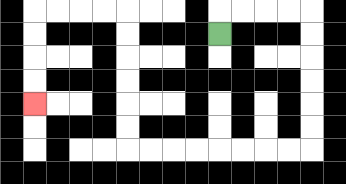{'start': '[9, 1]', 'end': '[1, 4]', 'path_directions': 'U,R,R,R,R,D,D,D,D,D,D,L,L,L,L,L,L,L,L,U,U,U,U,U,U,L,L,L,L,D,D,D,D', 'path_coordinates': '[[9, 1], [9, 0], [10, 0], [11, 0], [12, 0], [13, 0], [13, 1], [13, 2], [13, 3], [13, 4], [13, 5], [13, 6], [12, 6], [11, 6], [10, 6], [9, 6], [8, 6], [7, 6], [6, 6], [5, 6], [5, 5], [5, 4], [5, 3], [5, 2], [5, 1], [5, 0], [4, 0], [3, 0], [2, 0], [1, 0], [1, 1], [1, 2], [1, 3], [1, 4]]'}